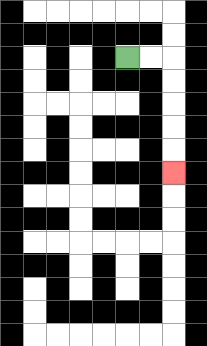{'start': '[5, 2]', 'end': '[7, 7]', 'path_directions': 'R,R,D,D,D,D,D', 'path_coordinates': '[[5, 2], [6, 2], [7, 2], [7, 3], [7, 4], [7, 5], [7, 6], [7, 7]]'}